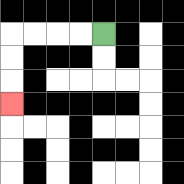{'start': '[4, 1]', 'end': '[0, 4]', 'path_directions': 'L,L,L,L,D,D,D', 'path_coordinates': '[[4, 1], [3, 1], [2, 1], [1, 1], [0, 1], [0, 2], [0, 3], [0, 4]]'}